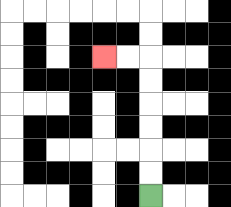{'start': '[6, 8]', 'end': '[4, 2]', 'path_directions': 'U,U,U,U,U,U,L,L', 'path_coordinates': '[[6, 8], [6, 7], [6, 6], [6, 5], [6, 4], [6, 3], [6, 2], [5, 2], [4, 2]]'}